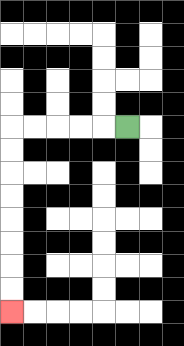{'start': '[5, 5]', 'end': '[0, 13]', 'path_directions': 'L,L,L,L,L,D,D,D,D,D,D,D,D', 'path_coordinates': '[[5, 5], [4, 5], [3, 5], [2, 5], [1, 5], [0, 5], [0, 6], [0, 7], [0, 8], [0, 9], [0, 10], [0, 11], [0, 12], [0, 13]]'}